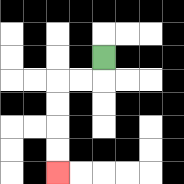{'start': '[4, 2]', 'end': '[2, 7]', 'path_directions': 'D,L,L,D,D,D,D', 'path_coordinates': '[[4, 2], [4, 3], [3, 3], [2, 3], [2, 4], [2, 5], [2, 6], [2, 7]]'}